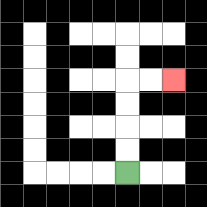{'start': '[5, 7]', 'end': '[7, 3]', 'path_directions': 'U,U,U,U,R,R', 'path_coordinates': '[[5, 7], [5, 6], [5, 5], [5, 4], [5, 3], [6, 3], [7, 3]]'}